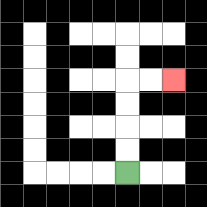{'start': '[5, 7]', 'end': '[7, 3]', 'path_directions': 'U,U,U,U,R,R', 'path_coordinates': '[[5, 7], [5, 6], [5, 5], [5, 4], [5, 3], [6, 3], [7, 3]]'}